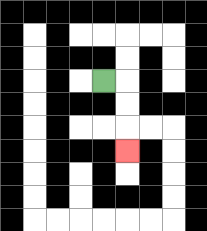{'start': '[4, 3]', 'end': '[5, 6]', 'path_directions': 'R,D,D,D', 'path_coordinates': '[[4, 3], [5, 3], [5, 4], [5, 5], [5, 6]]'}